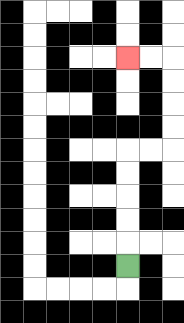{'start': '[5, 11]', 'end': '[5, 2]', 'path_directions': 'U,U,U,U,U,R,R,U,U,U,U,L,L', 'path_coordinates': '[[5, 11], [5, 10], [5, 9], [5, 8], [5, 7], [5, 6], [6, 6], [7, 6], [7, 5], [7, 4], [7, 3], [7, 2], [6, 2], [5, 2]]'}